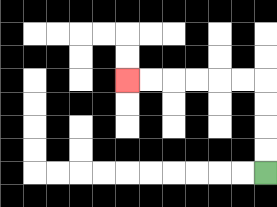{'start': '[11, 7]', 'end': '[5, 3]', 'path_directions': 'U,U,U,U,L,L,L,L,L,L', 'path_coordinates': '[[11, 7], [11, 6], [11, 5], [11, 4], [11, 3], [10, 3], [9, 3], [8, 3], [7, 3], [6, 3], [5, 3]]'}